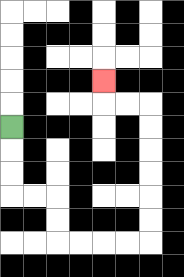{'start': '[0, 5]', 'end': '[4, 3]', 'path_directions': 'D,D,D,R,R,D,D,R,R,R,R,U,U,U,U,U,U,L,L,U', 'path_coordinates': '[[0, 5], [0, 6], [0, 7], [0, 8], [1, 8], [2, 8], [2, 9], [2, 10], [3, 10], [4, 10], [5, 10], [6, 10], [6, 9], [6, 8], [6, 7], [6, 6], [6, 5], [6, 4], [5, 4], [4, 4], [4, 3]]'}